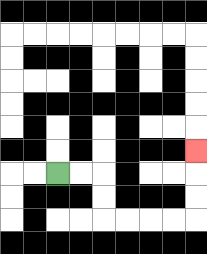{'start': '[2, 7]', 'end': '[8, 6]', 'path_directions': 'R,R,D,D,R,R,R,R,U,U,U', 'path_coordinates': '[[2, 7], [3, 7], [4, 7], [4, 8], [4, 9], [5, 9], [6, 9], [7, 9], [8, 9], [8, 8], [8, 7], [8, 6]]'}